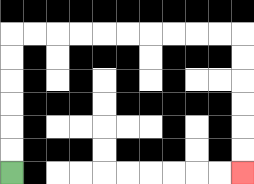{'start': '[0, 7]', 'end': '[10, 7]', 'path_directions': 'U,U,U,U,U,U,R,R,R,R,R,R,R,R,R,R,D,D,D,D,D,D', 'path_coordinates': '[[0, 7], [0, 6], [0, 5], [0, 4], [0, 3], [0, 2], [0, 1], [1, 1], [2, 1], [3, 1], [4, 1], [5, 1], [6, 1], [7, 1], [8, 1], [9, 1], [10, 1], [10, 2], [10, 3], [10, 4], [10, 5], [10, 6], [10, 7]]'}